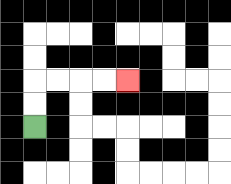{'start': '[1, 5]', 'end': '[5, 3]', 'path_directions': 'U,U,R,R,R,R', 'path_coordinates': '[[1, 5], [1, 4], [1, 3], [2, 3], [3, 3], [4, 3], [5, 3]]'}